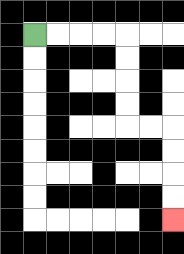{'start': '[1, 1]', 'end': '[7, 9]', 'path_directions': 'R,R,R,R,D,D,D,D,R,R,D,D,D,D', 'path_coordinates': '[[1, 1], [2, 1], [3, 1], [4, 1], [5, 1], [5, 2], [5, 3], [5, 4], [5, 5], [6, 5], [7, 5], [7, 6], [7, 7], [7, 8], [7, 9]]'}